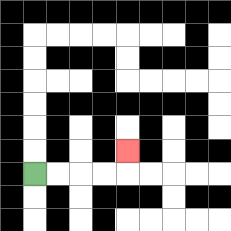{'start': '[1, 7]', 'end': '[5, 6]', 'path_directions': 'R,R,R,R,U', 'path_coordinates': '[[1, 7], [2, 7], [3, 7], [4, 7], [5, 7], [5, 6]]'}